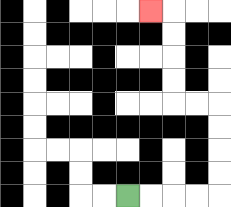{'start': '[5, 8]', 'end': '[6, 0]', 'path_directions': 'R,R,R,R,U,U,U,U,L,L,U,U,U,U,L', 'path_coordinates': '[[5, 8], [6, 8], [7, 8], [8, 8], [9, 8], [9, 7], [9, 6], [9, 5], [9, 4], [8, 4], [7, 4], [7, 3], [7, 2], [7, 1], [7, 0], [6, 0]]'}